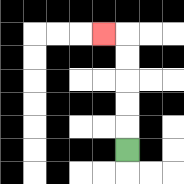{'start': '[5, 6]', 'end': '[4, 1]', 'path_directions': 'U,U,U,U,U,L', 'path_coordinates': '[[5, 6], [5, 5], [5, 4], [5, 3], [5, 2], [5, 1], [4, 1]]'}